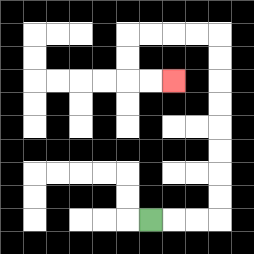{'start': '[6, 9]', 'end': '[7, 3]', 'path_directions': 'R,R,R,U,U,U,U,U,U,U,U,L,L,L,L,D,D,R,R', 'path_coordinates': '[[6, 9], [7, 9], [8, 9], [9, 9], [9, 8], [9, 7], [9, 6], [9, 5], [9, 4], [9, 3], [9, 2], [9, 1], [8, 1], [7, 1], [6, 1], [5, 1], [5, 2], [5, 3], [6, 3], [7, 3]]'}